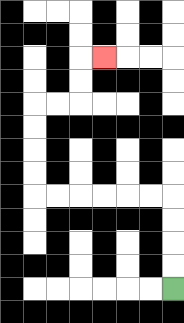{'start': '[7, 12]', 'end': '[4, 2]', 'path_directions': 'U,U,U,U,L,L,L,L,L,L,U,U,U,U,R,R,U,U,R', 'path_coordinates': '[[7, 12], [7, 11], [7, 10], [7, 9], [7, 8], [6, 8], [5, 8], [4, 8], [3, 8], [2, 8], [1, 8], [1, 7], [1, 6], [1, 5], [1, 4], [2, 4], [3, 4], [3, 3], [3, 2], [4, 2]]'}